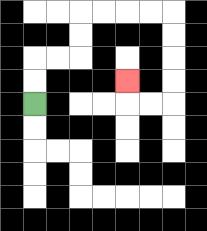{'start': '[1, 4]', 'end': '[5, 3]', 'path_directions': 'U,U,R,R,U,U,R,R,R,R,D,D,D,D,L,L,U', 'path_coordinates': '[[1, 4], [1, 3], [1, 2], [2, 2], [3, 2], [3, 1], [3, 0], [4, 0], [5, 0], [6, 0], [7, 0], [7, 1], [7, 2], [7, 3], [7, 4], [6, 4], [5, 4], [5, 3]]'}